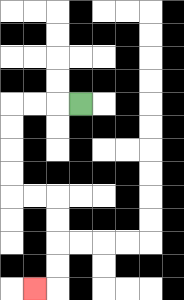{'start': '[3, 4]', 'end': '[1, 12]', 'path_directions': 'L,L,L,D,D,D,D,R,R,D,D,D,D,L', 'path_coordinates': '[[3, 4], [2, 4], [1, 4], [0, 4], [0, 5], [0, 6], [0, 7], [0, 8], [1, 8], [2, 8], [2, 9], [2, 10], [2, 11], [2, 12], [1, 12]]'}